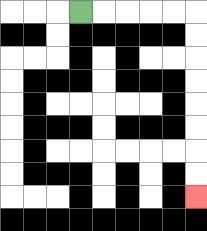{'start': '[3, 0]', 'end': '[8, 8]', 'path_directions': 'R,R,R,R,R,D,D,D,D,D,D,D,D', 'path_coordinates': '[[3, 0], [4, 0], [5, 0], [6, 0], [7, 0], [8, 0], [8, 1], [8, 2], [8, 3], [8, 4], [8, 5], [8, 6], [8, 7], [8, 8]]'}